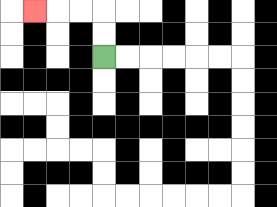{'start': '[4, 2]', 'end': '[1, 0]', 'path_directions': 'U,U,L,L,L', 'path_coordinates': '[[4, 2], [4, 1], [4, 0], [3, 0], [2, 0], [1, 0]]'}